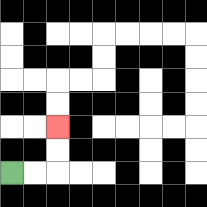{'start': '[0, 7]', 'end': '[2, 5]', 'path_directions': 'R,R,U,U', 'path_coordinates': '[[0, 7], [1, 7], [2, 7], [2, 6], [2, 5]]'}